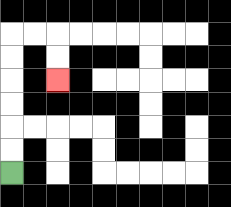{'start': '[0, 7]', 'end': '[2, 3]', 'path_directions': 'U,U,U,U,U,U,R,R,D,D', 'path_coordinates': '[[0, 7], [0, 6], [0, 5], [0, 4], [0, 3], [0, 2], [0, 1], [1, 1], [2, 1], [2, 2], [2, 3]]'}